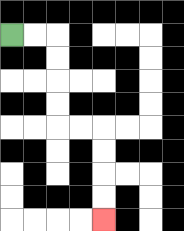{'start': '[0, 1]', 'end': '[4, 9]', 'path_directions': 'R,R,D,D,D,D,R,R,D,D,D,D', 'path_coordinates': '[[0, 1], [1, 1], [2, 1], [2, 2], [2, 3], [2, 4], [2, 5], [3, 5], [4, 5], [4, 6], [4, 7], [4, 8], [4, 9]]'}